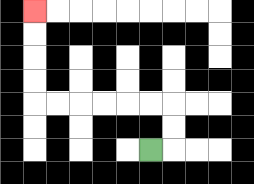{'start': '[6, 6]', 'end': '[1, 0]', 'path_directions': 'R,U,U,L,L,L,L,L,L,U,U,U,U', 'path_coordinates': '[[6, 6], [7, 6], [7, 5], [7, 4], [6, 4], [5, 4], [4, 4], [3, 4], [2, 4], [1, 4], [1, 3], [1, 2], [1, 1], [1, 0]]'}